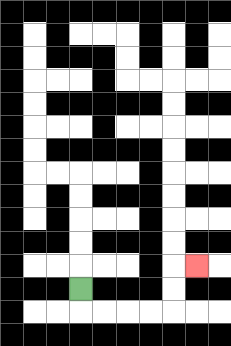{'start': '[3, 12]', 'end': '[8, 11]', 'path_directions': 'D,R,R,R,R,U,U,R', 'path_coordinates': '[[3, 12], [3, 13], [4, 13], [5, 13], [6, 13], [7, 13], [7, 12], [7, 11], [8, 11]]'}